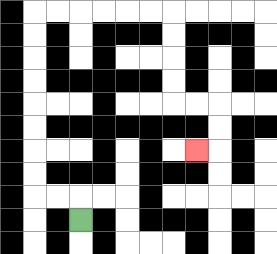{'start': '[3, 9]', 'end': '[8, 6]', 'path_directions': 'U,L,L,U,U,U,U,U,U,U,U,R,R,R,R,R,R,D,D,D,D,R,R,D,D,L', 'path_coordinates': '[[3, 9], [3, 8], [2, 8], [1, 8], [1, 7], [1, 6], [1, 5], [1, 4], [1, 3], [1, 2], [1, 1], [1, 0], [2, 0], [3, 0], [4, 0], [5, 0], [6, 0], [7, 0], [7, 1], [7, 2], [7, 3], [7, 4], [8, 4], [9, 4], [9, 5], [9, 6], [8, 6]]'}